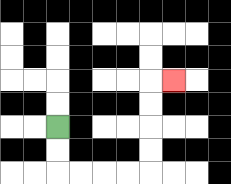{'start': '[2, 5]', 'end': '[7, 3]', 'path_directions': 'D,D,R,R,R,R,U,U,U,U,R', 'path_coordinates': '[[2, 5], [2, 6], [2, 7], [3, 7], [4, 7], [5, 7], [6, 7], [6, 6], [6, 5], [6, 4], [6, 3], [7, 3]]'}